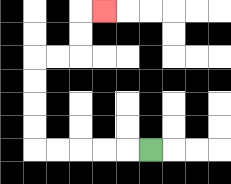{'start': '[6, 6]', 'end': '[4, 0]', 'path_directions': 'L,L,L,L,L,U,U,U,U,R,R,U,U,R', 'path_coordinates': '[[6, 6], [5, 6], [4, 6], [3, 6], [2, 6], [1, 6], [1, 5], [1, 4], [1, 3], [1, 2], [2, 2], [3, 2], [3, 1], [3, 0], [4, 0]]'}